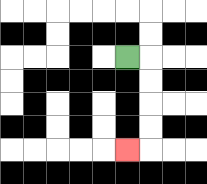{'start': '[5, 2]', 'end': '[5, 6]', 'path_directions': 'R,D,D,D,D,L', 'path_coordinates': '[[5, 2], [6, 2], [6, 3], [6, 4], [6, 5], [6, 6], [5, 6]]'}